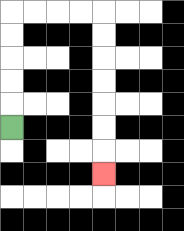{'start': '[0, 5]', 'end': '[4, 7]', 'path_directions': 'U,U,U,U,U,R,R,R,R,D,D,D,D,D,D,D', 'path_coordinates': '[[0, 5], [0, 4], [0, 3], [0, 2], [0, 1], [0, 0], [1, 0], [2, 0], [3, 0], [4, 0], [4, 1], [4, 2], [4, 3], [4, 4], [4, 5], [4, 6], [4, 7]]'}